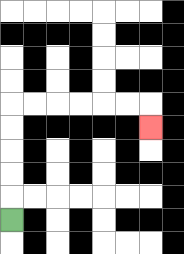{'start': '[0, 9]', 'end': '[6, 5]', 'path_directions': 'U,U,U,U,U,R,R,R,R,R,R,D', 'path_coordinates': '[[0, 9], [0, 8], [0, 7], [0, 6], [0, 5], [0, 4], [1, 4], [2, 4], [3, 4], [4, 4], [5, 4], [6, 4], [6, 5]]'}